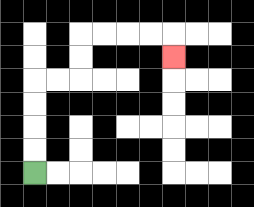{'start': '[1, 7]', 'end': '[7, 2]', 'path_directions': 'U,U,U,U,R,R,U,U,R,R,R,R,D', 'path_coordinates': '[[1, 7], [1, 6], [1, 5], [1, 4], [1, 3], [2, 3], [3, 3], [3, 2], [3, 1], [4, 1], [5, 1], [6, 1], [7, 1], [7, 2]]'}